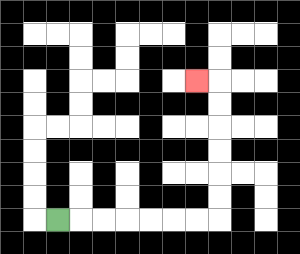{'start': '[2, 9]', 'end': '[8, 3]', 'path_directions': 'R,R,R,R,R,R,R,U,U,U,U,U,U,L', 'path_coordinates': '[[2, 9], [3, 9], [4, 9], [5, 9], [6, 9], [7, 9], [8, 9], [9, 9], [9, 8], [9, 7], [9, 6], [9, 5], [9, 4], [9, 3], [8, 3]]'}